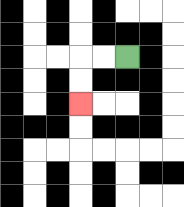{'start': '[5, 2]', 'end': '[3, 4]', 'path_directions': 'L,L,D,D', 'path_coordinates': '[[5, 2], [4, 2], [3, 2], [3, 3], [3, 4]]'}